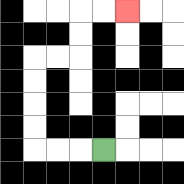{'start': '[4, 6]', 'end': '[5, 0]', 'path_directions': 'L,L,L,U,U,U,U,R,R,U,U,R,R', 'path_coordinates': '[[4, 6], [3, 6], [2, 6], [1, 6], [1, 5], [1, 4], [1, 3], [1, 2], [2, 2], [3, 2], [3, 1], [3, 0], [4, 0], [5, 0]]'}